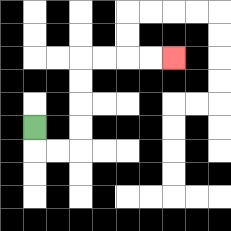{'start': '[1, 5]', 'end': '[7, 2]', 'path_directions': 'D,R,R,U,U,U,U,R,R,R,R', 'path_coordinates': '[[1, 5], [1, 6], [2, 6], [3, 6], [3, 5], [3, 4], [3, 3], [3, 2], [4, 2], [5, 2], [6, 2], [7, 2]]'}